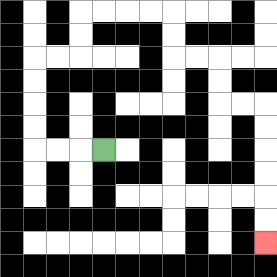{'start': '[4, 6]', 'end': '[11, 10]', 'path_directions': 'L,L,L,U,U,U,U,R,R,U,U,R,R,R,R,D,D,R,R,D,D,R,R,D,D,D,D,D,D', 'path_coordinates': '[[4, 6], [3, 6], [2, 6], [1, 6], [1, 5], [1, 4], [1, 3], [1, 2], [2, 2], [3, 2], [3, 1], [3, 0], [4, 0], [5, 0], [6, 0], [7, 0], [7, 1], [7, 2], [8, 2], [9, 2], [9, 3], [9, 4], [10, 4], [11, 4], [11, 5], [11, 6], [11, 7], [11, 8], [11, 9], [11, 10]]'}